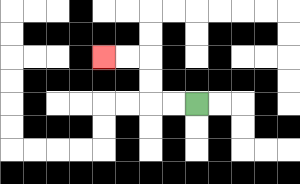{'start': '[8, 4]', 'end': '[4, 2]', 'path_directions': 'L,L,U,U,L,L', 'path_coordinates': '[[8, 4], [7, 4], [6, 4], [6, 3], [6, 2], [5, 2], [4, 2]]'}